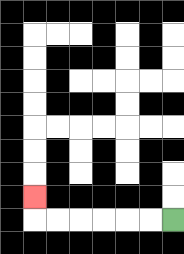{'start': '[7, 9]', 'end': '[1, 8]', 'path_directions': 'L,L,L,L,L,L,U', 'path_coordinates': '[[7, 9], [6, 9], [5, 9], [4, 9], [3, 9], [2, 9], [1, 9], [1, 8]]'}